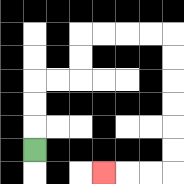{'start': '[1, 6]', 'end': '[4, 7]', 'path_directions': 'U,U,U,R,R,U,U,R,R,R,R,D,D,D,D,D,D,L,L,L', 'path_coordinates': '[[1, 6], [1, 5], [1, 4], [1, 3], [2, 3], [3, 3], [3, 2], [3, 1], [4, 1], [5, 1], [6, 1], [7, 1], [7, 2], [7, 3], [7, 4], [7, 5], [7, 6], [7, 7], [6, 7], [5, 7], [4, 7]]'}